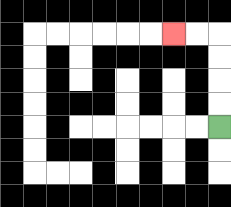{'start': '[9, 5]', 'end': '[7, 1]', 'path_directions': 'U,U,U,U,L,L', 'path_coordinates': '[[9, 5], [9, 4], [9, 3], [9, 2], [9, 1], [8, 1], [7, 1]]'}